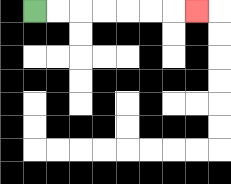{'start': '[1, 0]', 'end': '[8, 0]', 'path_directions': 'R,R,R,R,R,R,R', 'path_coordinates': '[[1, 0], [2, 0], [3, 0], [4, 0], [5, 0], [6, 0], [7, 0], [8, 0]]'}